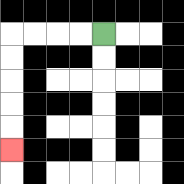{'start': '[4, 1]', 'end': '[0, 6]', 'path_directions': 'L,L,L,L,D,D,D,D,D', 'path_coordinates': '[[4, 1], [3, 1], [2, 1], [1, 1], [0, 1], [0, 2], [0, 3], [0, 4], [0, 5], [0, 6]]'}